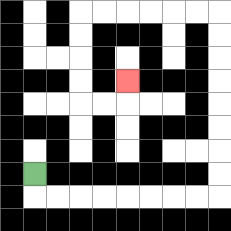{'start': '[1, 7]', 'end': '[5, 3]', 'path_directions': 'D,R,R,R,R,R,R,R,R,U,U,U,U,U,U,U,U,L,L,L,L,L,L,D,D,D,D,R,R,U', 'path_coordinates': '[[1, 7], [1, 8], [2, 8], [3, 8], [4, 8], [5, 8], [6, 8], [7, 8], [8, 8], [9, 8], [9, 7], [9, 6], [9, 5], [9, 4], [9, 3], [9, 2], [9, 1], [9, 0], [8, 0], [7, 0], [6, 0], [5, 0], [4, 0], [3, 0], [3, 1], [3, 2], [3, 3], [3, 4], [4, 4], [5, 4], [5, 3]]'}